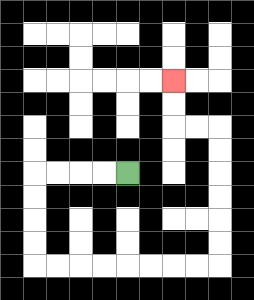{'start': '[5, 7]', 'end': '[7, 3]', 'path_directions': 'L,L,L,L,D,D,D,D,R,R,R,R,R,R,R,R,U,U,U,U,U,U,L,L,U,U', 'path_coordinates': '[[5, 7], [4, 7], [3, 7], [2, 7], [1, 7], [1, 8], [1, 9], [1, 10], [1, 11], [2, 11], [3, 11], [4, 11], [5, 11], [6, 11], [7, 11], [8, 11], [9, 11], [9, 10], [9, 9], [9, 8], [9, 7], [9, 6], [9, 5], [8, 5], [7, 5], [7, 4], [7, 3]]'}